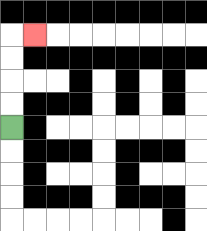{'start': '[0, 5]', 'end': '[1, 1]', 'path_directions': 'U,U,U,U,R', 'path_coordinates': '[[0, 5], [0, 4], [0, 3], [0, 2], [0, 1], [1, 1]]'}